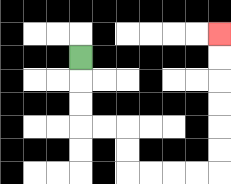{'start': '[3, 2]', 'end': '[9, 1]', 'path_directions': 'D,D,D,R,R,D,D,R,R,R,R,U,U,U,U,U,U', 'path_coordinates': '[[3, 2], [3, 3], [3, 4], [3, 5], [4, 5], [5, 5], [5, 6], [5, 7], [6, 7], [7, 7], [8, 7], [9, 7], [9, 6], [9, 5], [9, 4], [9, 3], [9, 2], [9, 1]]'}